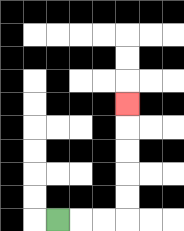{'start': '[2, 9]', 'end': '[5, 4]', 'path_directions': 'R,R,R,U,U,U,U,U', 'path_coordinates': '[[2, 9], [3, 9], [4, 9], [5, 9], [5, 8], [5, 7], [5, 6], [5, 5], [5, 4]]'}